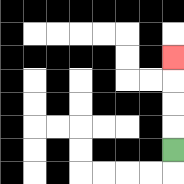{'start': '[7, 6]', 'end': '[7, 2]', 'path_directions': 'U,U,U,U', 'path_coordinates': '[[7, 6], [7, 5], [7, 4], [7, 3], [7, 2]]'}